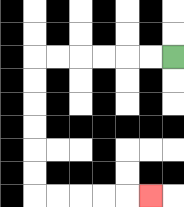{'start': '[7, 2]', 'end': '[6, 8]', 'path_directions': 'L,L,L,L,L,L,D,D,D,D,D,D,R,R,R,R,R', 'path_coordinates': '[[7, 2], [6, 2], [5, 2], [4, 2], [3, 2], [2, 2], [1, 2], [1, 3], [1, 4], [1, 5], [1, 6], [1, 7], [1, 8], [2, 8], [3, 8], [4, 8], [5, 8], [6, 8]]'}